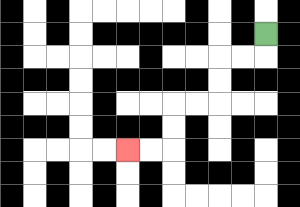{'start': '[11, 1]', 'end': '[5, 6]', 'path_directions': 'D,L,L,D,D,L,L,D,D,L,L', 'path_coordinates': '[[11, 1], [11, 2], [10, 2], [9, 2], [9, 3], [9, 4], [8, 4], [7, 4], [7, 5], [7, 6], [6, 6], [5, 6]]'}